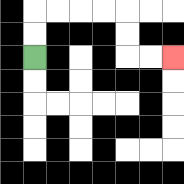{'start': '[1, 2]', 'end': '[7, 2]', 'path_directions': 'U,U,R,R,R,R,D,D,R,R', 'path_coordinates': '[[1, 2], [1, 1], [1, 0], [2, 0], [3, 0], [4, 0], [5, 0], [5, 1], [5, 2], [6, 2], [7, 2]]'}